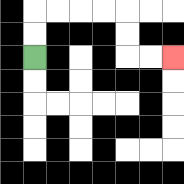{'start': '[1, 2]', 'end': '[7, 2]', 'path_directions': 'U,U,R,R,R,R,D,D,R,R', 'path_coordinates': '[[1, 2], [1, 1], [1, 0], [2, 0], [3, 0], [4, 0], [5, 0], [5, 1], [5, 2], [6, 2], [7, 2]]'}